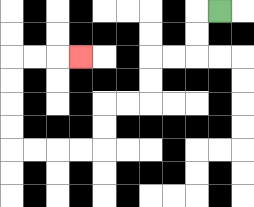{'start': '[9, 0]', 'end': '[3, 2]', 'path_directions': 'L,D,D,L,L,D,D,L,L,D,D,L,L,L,L,U,U,U,U,R,R,R', 'path_coordinates': '[[9, 0], [8, 0], [8, 1], [8, 2], [7, 2], [6, 2], [6, 3], [6, 4], [5, 4], [4, 4], [4, 5], [4, 6], [3, 6], [2, 6], [1, 6], [0, 6], [0, 5], [0, 4], [0, 3], [0, 2], [1, 2], [2, 2], [3, 2]]'}